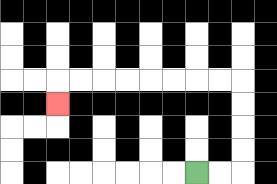{'start': '[8, 7]', 'end': '[2, 4]', 'path_directions': 'R,R,U,U,U,U,L,L,L,L,L,L,L,L,D', 'path_coordinates': '[[8, 7], [9, 7], [10, 7], [10, 6], [10, 5], [10, 4], [10, 3], [9, 3], [8, 3], [7, 3], [6, 3], [5, 3], [4, 3], [3, 3], [2, 3], [2, 4]]'}